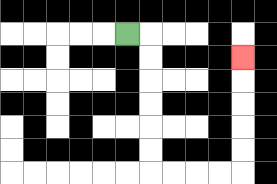{'start': '[5, 1]', 'end': '[10, 2]', 'path_directions': 'R,D,D,D,D,D,D,R,R,R,R,U,U,U,U,U', 'path_coordinates': '[[5, 1], [6, 1], [6, 2], [6, 3], [6, 4], [6, 5], [6, 6], [6, 7], [7, 7], [8, 7], [9, 7], [10, 7], [10, 6], [10, 5], [10, 4], [10, 3], [10, 2]]'}